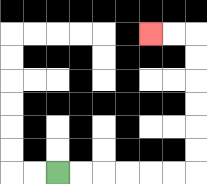{'start': '[2, 7]', 'end': '[6, 1]', 'path_directions': 'R,R,R,R,R,R,U,U,U,U,U,U,L,L', 'path_coordinates': '[[2, 7], [3, 7], [4, 7], [5, 7], [6, 7], [7, 7], [8, 7], [8, 6], [8, 5], [8, 4], [8, 3], [8, 2], [8, 1], [7, 1], [6, 1]]'}